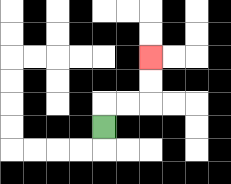{'start': '[4, 5]', 'end': '[6, 2]', 'path_directions': 'U,R,R,U,U', 'path_coordinates': '[[4, 5], [4, 4], [5, 4], [6, 4], [6, 3], [6, 2]]'}